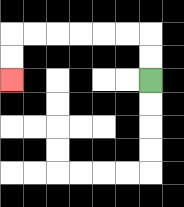{'start': '[6, 3]', 'end': '[0, 3]', 'path_directions': 'U,U,L,L,L,L,L,L,D,D', 'path_coordinates': '[[6, 3], [6, 2], [6, 1], [5, 1], [4, 1], [3, 1], [2, 1], [1, 1], [0, 1], [0, 2], [0, 3]]'}